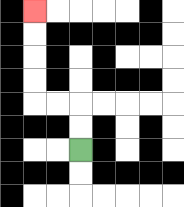{'start': '[3, 6]', 'end': '[1, 0]', 'path_directions': 'U,U,L,L,U,U,U,U', 'path_coordinates': '[[3, 6], [3, 5], [3, 4], [2, 4], [1, 4], [1, 3], [1, 2], [1, 1], [1, 0]]'}